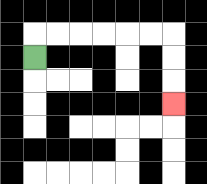{'start': '[1, 2]', 'end': '[7, 4]', 'path_directions': 'U,R,R,R,R,R,R,D,D,D', 'path_coordinates': '[[1, 2], [1, 1], [2, 1], [3, 1], [4, 1], [5, 1], [6, 1], [7, 1], [7, 2], [7, 3], [7, 4]]'}